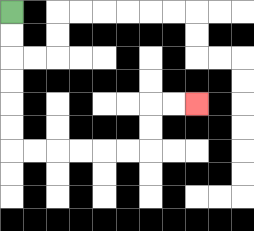{'start': '[0, 0]', 'end': '[8, 4]', 'path_directions': 'D,D,D,D,D,D,R,R,R,R,R,R,U,U,R,R', 'path_coordinates': '[[0, 0], [0, 1], [0, 2], [0, 3], [0, 4], [0, 5], [0, 6], [1, 6], [2, 6], [3, 6], [4, 6], [5, 6], [6, 6], [6, 5], [6, 4], [7, 4], [8, 4]]'}